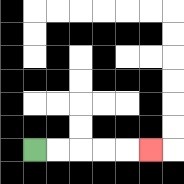{'start': '[1, 6]', 'end': '[6, 6]', 'path_directions': 'R,R,R,R,R', 'path_coordinates': '[[1, 6], [2, 6], [3, 6], [4, 6], [5, 6], [6, 6]]'}